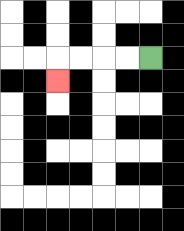{'start': '[6, 2]', 'end': '[2, 3]', 'path_directions': 'L,L,L,L,D', 'path_coordinates': '[[6, 2], [5, 2], [4, 2], [3, 2], [2, 2], [2, 3]]'}